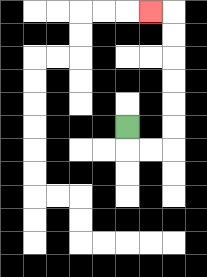{'start': '[5, 5]', 'end': '[6, 0]', 'path_directions': 'D,R,R,U,U,U,U,U,U,L', 'path_coordinates': '[[5, 5], [5, 6], [6, 6], [7, 6], [7, 5], [7, 4], [7, 3], [7, 2], [7, 1], [7, 0], [6, 0]]'}